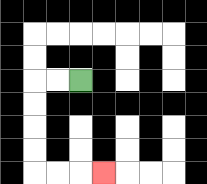{'start': '[3, 3]', 'end': '[4, 7]', 'path_directions': 'L,L,D,D,D,D,R,R,R', 'path_coordinates': '[[3, 3], [2, 3], [1, 3], [1, 4], [1, 5], [1, 6], [1, 7], [2, 7], [3, 7], [4, 7]]'}